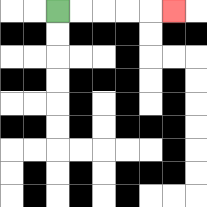{'start': '[2, 0]', 'end': '[7, 0]', 'path_directions': 'R,R,R,R,R', 'path_coordinates': '[[2, 0], [3, 0], [4, 0], [5, 0], [6, 0], [7, 0]]'}